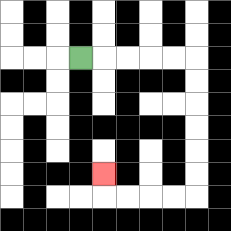{'start': '[3, 2]', 'end': '[4, 7]', 'path_directions': 'R,R,R,R,R,D,D,D,D,D,D,L,L,L,L,U', 'path_coordinates': '[[3, 2], [4, 2], [5, 2], [6, 2], [7, 2], [8, 2], [8, 3], [8, 4], [8, 5], [8, 6], [8, 7], [8, 8], [7, 8], [6, 8], [5, 8], [4, 8], [4, 7]]'}